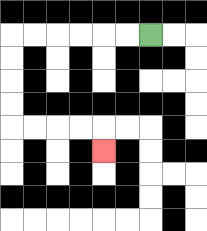{'start': '[6, 1]', 'end': '[4, 6]', 'path_directions': 'L,L,L,L,L,L,D,D,D,D,R,R,R,R,D', 'path_coordinates': '[[6, 1], [5, 1], [4, 1], [3, 1], [2, 1], [1, 1], [0, 1], [0, 2], [0, 3], [0, 4], [0, 5], [1, 5], [2, 5], [3, 5], [4, 5], [4, 6]]'}